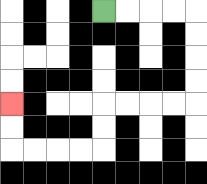{'start': '[4, 0]', 'end': '[0, 4]', 'path_directions': 'R,R,R,R,D,D,D,D,L,L,L,L,D,D,L,L,L,L,U,U', 'path_coordinates': '[[4, 0], [5, 0], [6, 0], [7, 0], [8, 0], [8, 1], [8, 2], [8, 3], [8, 4], [7, 4], [6, 4], [5, 4], [4, 4], [4, 5], [4, 6], [3, 6], [2, 6], [1, 6], [0, 6], [0, 5], [0, 4]]'}